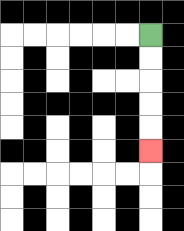{'start': '[6, 1]', 'end': '[6, 6]', 'path_directions': 'D,D,D,D,D', 'path_coordinates': '[[6, 1], [6, 2], [6, 3], [6, 4], [6, 5], [6, 6]]'}